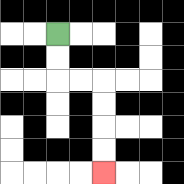{'start': '[2, 1]', 'end': '[4, 7]', 'path_directions': 'D,D,R,R,D,D,D,D', 'path_coordinates': '[[2, 1], [2, 2], [2, 3], [3, 3], [4, 3], [4, 4], [4, 5], [4, 6], [4, 7]]'}